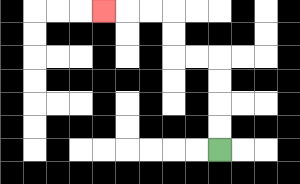{'start': '[9, 6]', 'end': '[4, 0]', 'path_directions': 'U,U,U,U,L,L,U,U,L,L,L', 'path_coordinates': '[[9, 6], [9, 5], [9, 4], [9, 3], [9, 2], [8, 2], [7, 2], [7, 1], [7, 0], [6, 0], [5, 0], [4, 0]]'}